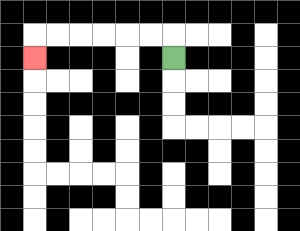{'start': '[7, 2]', 'end': '[1, 2]', 'path_directions': 'U,L,L,L,L,L,L,D', 'path_coordinates': '[[7, 2], [7, 1], [6, 1], [5, 1], [4, 1], [3, 1], [2, 1], [1, 1], [1, 2]]'}